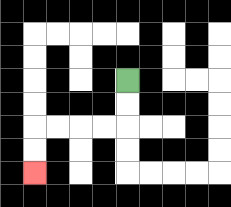{'start': '[5, 3]', 'end': '[1, 7]', 'path_directions': 'D,D,L,L,L,L,D,D', 'path_coordinates': '[[5, 3], [5, 4], [5, 5], [4, 5], [3, 5], [2, 5], [1, 5], [1, 6], [1, 7]]'}